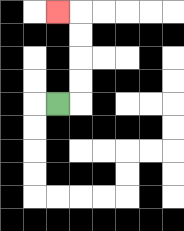{'start': '[2, 4]', 'end': '[2, 0]', 'path_directions': 'R,U,U,U,U,L', 'path_coordinates': '[[2, 4], [3, 4], [3, 3], [3, 2], [3, 1], [3, 0], [2, 0]]'}